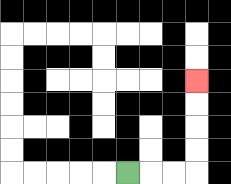{'start': '[5, 7]', 'end': '[8, 3]', 'path_directions': 'R,R,R,U,U,U,U', 'path_coordinates': '[[5, 7], [6, 7], [7, 7], [8, 7], [8, 6], [8, 5], [8, 4], [8, 3]]'}